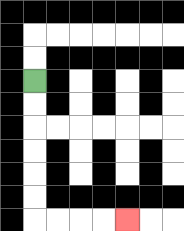{'start': '[1, 3]', 'end': '[5, 9]', 'path_directions': 'D,D,D,D,D,D,R,R,R,R', 'path_coordinates': '[[1, 3], [1, 4], [1, 5], [1, 6], [1, 7], [1, 8], [1, 9], [2, 9], [3, 9], [4, 9], [5, 9]]'}